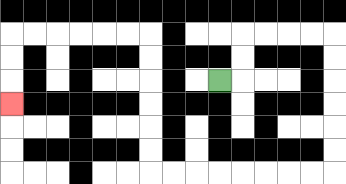{'start': '[9, 3]', 'end': '[0, 4]', 'path_directions': 'R,U,U,R,R,R,R,D,D,D,D,D,D,L,L,L,L,L,L,L,L,U,U,U,U,U,U,L,L,L,L,L,L,D,D,D', 'path_coordinates': '[[9, 3], [10, 3], [10, 2], [10, 1], [11, 1], [12, 1], [13, 1], [14, 1], [14, 2], [14, 3], [14, 4], [14, 5], [14, 6], [14, 7], [13, 7], [12, 7], [11, 7], [10, 7], [9, 7], [8, 7], [7, 7], [6, 7], [6, 6], [6, 5], [6, 4], [6, 3], [6, 2], [6, 1], [5, 1], [4, 1], [3, 1], [2, 1], [1, 1], [0, 1], [0, 2], [0, 3], [0, 4]]'}